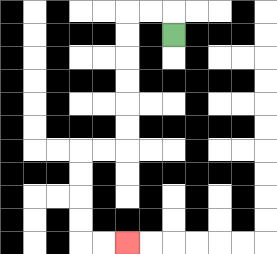{'start': '[7, 1]', 'end': '[5, 10]', 'path_directions': 'U,L,L,D,D,D,D,D,D,L,L,D,D,D,D,R,R', 'path_coordinates': '[[7, 1], [7, 0], [6, 0], [5, 0], [5, 1], [5, 2], [5, 3], [5, 4], [5, 5], [5, 6], [4, 6], [3, 6], [3, 7], [3, 8], [3, 9], [3, 10], [4, 10], [5, 10]]'}